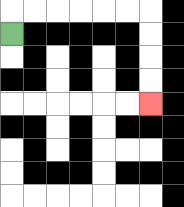{'start': '[0, 1]', 'end': '[6, 4]', 'path_directions': 'U,R,R,R,R,R,R,D,D,D,D', 'path_coordinates': '[[0, 1], [0, 0], [1, 0], [2, 0], [3, 0], [4, 0], [5, 0], [6, 0], [6, 1], [6, 2], [6, 3], [6, 4]]'}